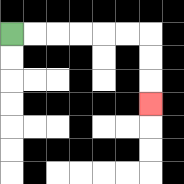{'start': '[0, 1]', 'end': '[6, 4]', 'path_directions': 'R,R,R,R,R,R,D,D,D', 'path_coordinates': '[[0, 1], [1, 1], [2, 1], [3, 1], [4, 1], [5, 1], [6, 1], [6, 2], [6, 3], [6, 4]]'}